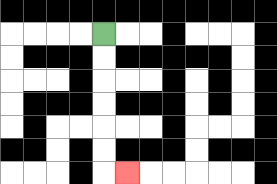{'start': '[4, 1]', 'end': '[5, 7]', 'path_directions': 'D,D,D,D,D,D,R', 'path_coordinates': '[[4, 1], [4, 2], [4, 3], [4, 4], [4, 5], [4, 6], [4, 7], [5, 7]]'}